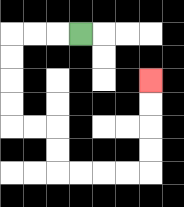{'start': '[3, 1]', 'end': '[6, 3]', 'path_directions': 'L,L,L,D,D,D,D,R,R,D,D,R,R,R,R,U,U,U,U', 'path_coordinates': '[[3, 1], [2, 1], [1, 1], [0, 1], [0, 2], [0, 3], [0, 4], [0, 5], [1, 5], [2, 5], [2, 6], [2, 7], [3, 7], [4, 7], [5, 7], [6, 7], [6, 6], [6, 5], [6, 4], [6, 3]]'}